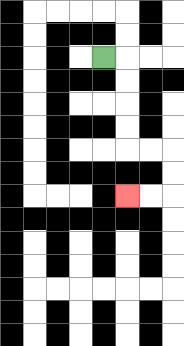{'start': '[4, 2]', 'end': '[5, 8]', 'path_directions': 'R,D,D,D,D,R,R,D,D,L,L', 'path_coordinates': '[[4, 2], [5, 2], [5, 3], [5, 4], [5, 5], [5, 6], [6, 6], [7, 6], [7, 7], [7, 8], [6, 8], [5, 8]]'}